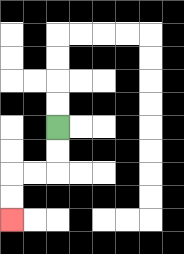{'start': '[2, 5]', 'end': '[0, 9]', 'path_directions': 'D,D,L,L,D,D', 'path_coordinates': '[[2, 5], [2, 6], [2, 7], [1, 7], [0, 7], [0, 8], [0, 9]]'}